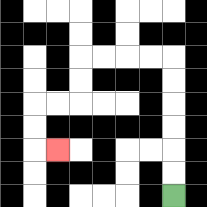{'start': '[7, 8]', 'end': '[2, 6]', 'path_directions': 'U,U,U,U,U,U,L,L,L,L,D,D,L,L,D,D,R', 'path_coordinates': '[[7, 8], [7, 7], [7, 6], [7, 5], [7, 4], [7, 3], [7, 2], [6, 2], [5, 2], [4, 2], [3, 2], [3, 3], [3, 4], [2, 4], [1, 4], [1, 5], [1, 6], [2, 6]]'}